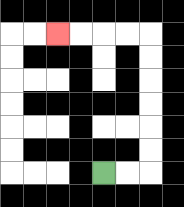{'start': '[4, 7]', 'end': '[2, 1]', 'path_directions': 'R,R,U,U,U,U,U,U,L,L,L,L', 'path_coordinates': '[[4, 7], [5, 7], [6, 7], [6, 6], [6, 5], [6, 4], [6, 3], [6, 2], [6, 1], [5, 1], [4, 1], [3, 1], [2, 1]]'}